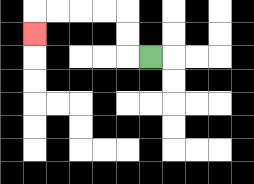{'start': '[6, 2]', 'end': '[1, 1]', 'path_directions': 'L,U,U,L,L,L,L,D', 'path_coordinates': '[[6, 2], [5, 2], [5, 1], [5, 0], [4, 0], [3, 0], [2, 0], [1, 0], [1, 1]]'}